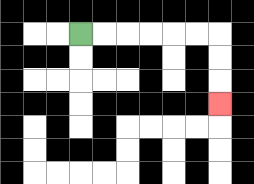{'start': '[3, 1]', 'end': '[9, 4]', 'path_directions': 'R,R,R,R,R,R,D,D,D', 'path_coordinates': '[[3, 1], [4, 1], [5, 1], [6, 1], [7, 1], [8, 1], [9, 1], [9, 2], [9, 3], [9, 4]]'}